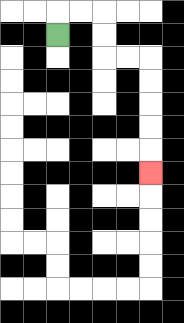{'start': '[2, 1]', 'end': '[6, 7]', 'path_directions': 'U,R,R,D,D,R,R,D,D,D,D,D', 'path_coordinates': '[[2, 1], [2, 0], [3, 0], [4, 0], [4, 1], [4, 2], [5, 2], [6, 2], [6, 3], [6, 4], [6, 5], [6, 6], [6, 7]]'}